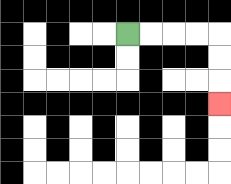{'start': '[5, 1]', 'end': '[9, 4]', 'path_directions': 'R,R,R,R,D,D,D', 'path_coordinates': '[[5, 1], [6, 1], [7, 1], [8, 1], [9, 1], [9, 2], [9, 3], [9, 4]]'}